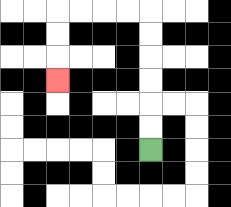{'start': '[6, 6]', 'end': '[2, 3]', 'path_directions': 'U,U,U,U,U,U,L,L,L,L,D,D,D', 'path_coordinates': '[[6, 6], [6, 5], [6, 4], [6, 3], [6, 2], [6, 1], [6, 0], [5, 0], [4, 0], [3, 0], [2, 0], [2, 1], [2, 2], [2, 3]]'}